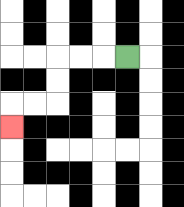{'start': '[5, 2]', 'end': '[0, 5]', 'path_directions': 'L,L,L,D,D,L,L,D', 'path_coordinates': '[[5, 2], [4, 2], [3, 2], [2, 2], [2, 3], [2, 4], [1, 4], [0, 4], [0, 5]]'}